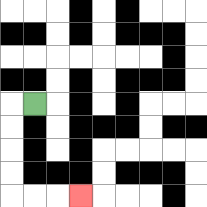{'start': '[1, 4]', 'end': '[3, 8]', 'path_directions': 'L,D,D,D,D,R,R,R', 'path_coordinates': '[[1, 4], [0, 4], [0, 5], [0, 6], [0, 7], [0, 8], [1, 8], [2, 8], [3, 8]]'}